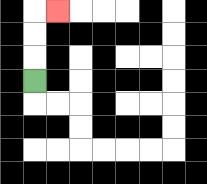{'start': '[1, 3]', 'end': '[2, 0]', 'path_directions': 'U,U,U,R', 'path_coordinates': '[[1, 3], [1, 2], [1, 1], [1, 0], [2, 0]]'}